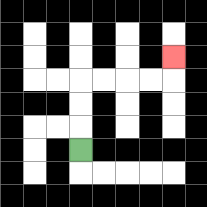{'start': '[3, 6]', 'end': '[7, 2]', 'path_directions': 'U,U,U,R,R,R,R,U', 'path_coordinates': '[[3, 6], [3, 5], [3, 4], [3, 3], [4, 3], [5, 3], [6, 3], [7, 3], [7, 2]]'}